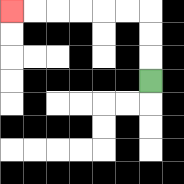{'start': '[6, 3]', 'end': '[0, 0]', 'path_directions': 'U,U,U,L,L,L,L,L,L', 'path_coordinates': '[[6, 3], [6, 2], [6, 1], [6, 0], [5, 0], [4, 0], [3, 0], [2, 0], [1, 0], [0, 0]]'}